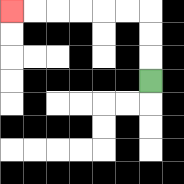{'start': '[6, 3]', 'end': '[0, 0]', 'path_directions': 'U,U,U,L,L,L,L,L,L', 'path_coordinates': '[[6, 3], [6, 2], [6, 1], [6, 0], [5, 0], [4, 0], [3, 0], [2, 0], [1, 0], [0, 0]]'}